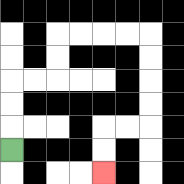{'start': '[0, 6]', 'end': '[4, 7]', 'path_directions': 'U,U,U,R,R,U,U,R,R,R,R,D,D,D,D,L,L,D,D', 'path_coordinates': '[[0, 6], [0, 5], [0, 4], [0, 3], [1, 3], [2, 3], [2, 2], [2, 1], [3, 1], [4, 1], [5, 1], [6, 1], [6, 2], [6, 3], [6, 4], [6, 5], [5, 5], [4, 5], [4, 6], [4, 7]]'}